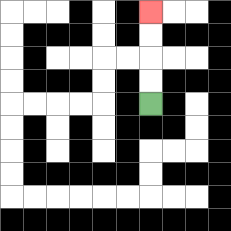{'start': '[6, 4]', 'end': '[6, 0]', 'path_directions': 'U,U,U,U', 'path_coordinates': '[[6, 4], [6, 3], [6, 2], [6, 1], [6, 0]]'}